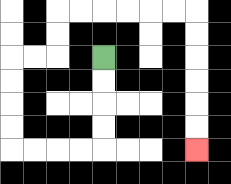{'start': '[4, 2]', 'end': '[8, 6]', 'path_directions': 'D,D,D,D,L,L,L,L,U,U,U,U,R,R,U,U,R,R,R,R,R,R,D,D,D,D,D,D', 'path_coordinates': '[[4, 2], [4, 3], [4, 4], [4, 5], [4, 6], [3, 6], [2, 6], [1, 6], [0, 6], [0, 5], [0, 4], [0, 3], [0, 2], [1, 2], [2, 2], [2, 1], [2, 0], [3, 0], [4, 0], [5, 0], [6, 0], [7, 0], [8, 0], [8, 1], [8, 2], [8, 3], [8, 4], [8, 5], [8, 6]]'}